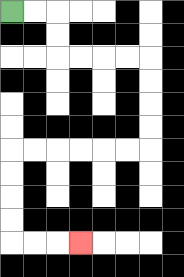{'start': '[0, 0]', 'end': '[3, 10]', 'path_directions': 'R,R,D,D,R,R,R,R,D,D,D,D,L,L,L,L,L,L,D,D,D,D,R,R,R', 'path_coordinates': '[[0, 0], [1, 0], [2, 0], [2, 1], [2, 2], [3, 2], [4, 2], [5, 2], [6, 2], [6, 3], [6, 4], [6, 5], [6, 6], [5, 6], [4, 6], [3, 6], [2, 6], [1, 6], [0, 6], [0, 7], [0, 8], [0, 9], [0, 10], [1, 10], [2, 10], [3, 10]]'}